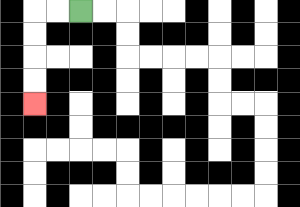{'start': '[3, 0]', 'end': '[1, 4]', 'path_directions': 'L,L,D,D,D,D', 'path_coordinates': '[[3, 0], [2, 0], [1, 0], [1, 1], [1, 2], [1, 3], [1, 4]]'}